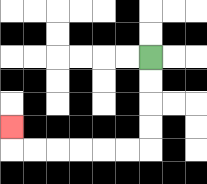{'start': '[6, 2]', 'end': '[0, 5]', 'path_directions': 'D,D,D,D,L,L,L,L,L,L,U', 'path_coordinates': '[[6, 2], [6, 3], [6, 4], [6, 5], [6, 6], [5, 6], [4, 6], [3, 6], [2, 6], [1, 6], [0, 6], [0, 5]]'}